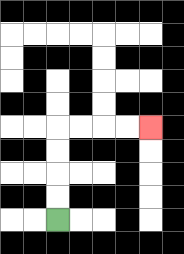{'start': '[2, 9]', 'end': '[6, 5]', 'path_directions': 'U,U,U,U,R,R,R,R', 'path_coordinates': '[[2, 9], [2, 8], [2, 7], [2, 6], [2, 5], [3, 5], [4, 5], [5, 5], [6, 5]]'}